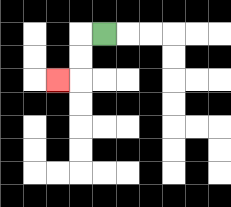{'start': '[4, 1]', 'end': '[2, 3]', 'path_directions': 'L,D,D,L', 'path_coordinates': '[[4, 1], [3, 1], [3, 2], [3, 3], [2, 3]]'}